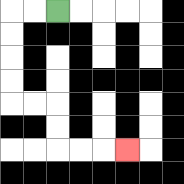{'start': '[2, 0]', 'end': '[5, 6]', 'path_directions': 'L,L,D,D,D,D,R,R,D,D,R,R,R', 'path_coordinates': '[[2, 0], [1, 0], [0, 0], [0, 1], [0, 2], [0, 3], [0, 4], [1, 4], [2, 4], [2, 5], [2, 6], [3, 6], [4, 6], [5, 6]]'}